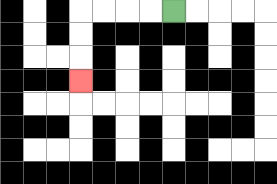{'start': '[7, 0]', 'end': '[3, 3]', 'path_directions': 'L,L,L,L,D,D,D', 'path_coordinates': '[[7, 0], [6, 0], [5, 0], [4, 0], [3, 0], [3, 1], [3, 2], [3, 3]]'}